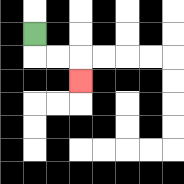{'start': '[1, 1]', 'end': '[3, 3]', 'path_directions': 'D,R,R,D', 'path_coordinates': '[[1, 1], [1, 2], [2, 2], [3, 2], [3, 3]]'}